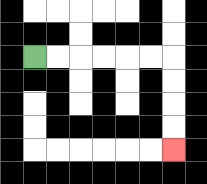{'start': '[1, 2]', 'end': '[7, 6]', 'path_directions': 'R,R,R,R,R,R,D,D,D,D', 'path_coordinates': '[[1, 2], [2, 2], [3, 2], [4, 2], [5, 2], [6, 2], [7, 2], [7, 3], [7, 4], [7, 5], [7, 6]]'}